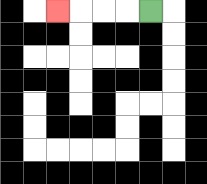{'start': '[6, 0]', 'end': '[2, 0]', 'path_directions': 'L,L,L,L', 'path_coordinates': '[[6, 0], [5, 0], [4, 0], [3, 0], [2, 0]]'}